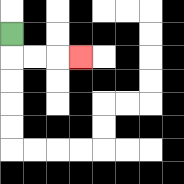{'start': '[0, 1]', 'end': '[3, 2]', 'path_directions': 'D,R,R,R', 'path_coordinates': '[[0, 1], [0, 2], [1, 2], [2, 2], [3, 2]]'}